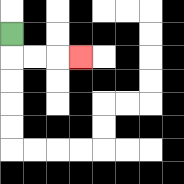{'start': '[0, 1]', 'end': '[3, 2]', 'path_directions': 'D,R,R,R', 'path_coordinates': '[[0, 1], [0, 2], [1, 2], [2, 2], [3, 2]]'}